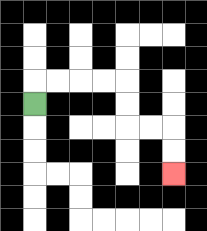{'start': '[1, 4]', 'end': '[7, 7]', 'path_directions': 'U,R,R,R,R,D,D,R,R,D,D', 'path_coordinates': '[[1, 4], [1, 3], [2, 3], [3, 3], [4, 3], [5, 3], [5, 4], [5, 5], [6, 5], [7, 5], [7, 6], [7, 7]]'}